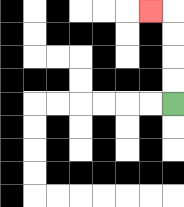{'start': '[7, 4]', 'end': '[6, 0]', 'path_directions': 'U,U,U,U,L', 'path_coordinates': '[[7, 4], [7, 3], [7, 2], [7, 1], [7, 0], [6, 0]]'}